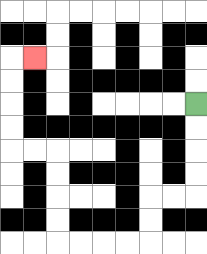{'start': '[8, 4]', 'end': '[1, 2]', 'path_directions': 'D,D,D,D,L,L,D,D,L,L,L,L,U,U,U,U,L,L,U,U,U,U,R', 'path_coordinates': '[[8, 4], [8, 5], [8, 6], [8, 7], [8, 8], [7, 8], [6, 8], [6, 9], [6, 10], [5, 10], [4, 10], [3, 10], [2, 10], [2, 9], [2, 8], [2, 7], [2, 6], [1, 6], [0, 6], [0, 5], [0, 4], [0, 3], [0, 2], [1, 2]]'}